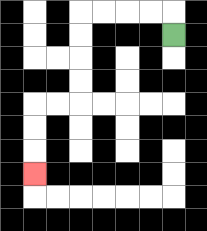{'start': '[7, 1]', 'end': '[1, 7]', 'path_directions': 'U,L,L,L,L,D,D,D,D,L,L,D,D,D', 'path_coordinates': '[[7, 1], [7, 0], [6, 0], [5, 0], [4, 0], [3, 0], [3, 1], [3, 2], [3, 3], [3, 4], [2, 4], [1, 4], [1, 5], [1, 6], [1, 7]]'}